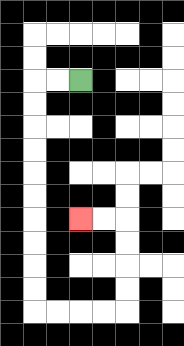{'start': '[3, 3]', 'end': '[3, 9]', 'path_directions': 'L,L,D,D,D,D,D,D,D,D,D,D,R,R,R,R,U,U,U,U,L,L', 'path_coordinates': '[[3, 3], [2, 3], [1, 3], [1, 4], [1, 5], [1, 6], [1, 7], [1, 8], [1, 9], [1, 10], [1, 11], [1, 12], [1, 13], [2, 13], [3, 13], [4, 13], [5, 13], [5, 12], [5, 11], [5, 10], [5, 9], [4, 9], [3, 9]]'}